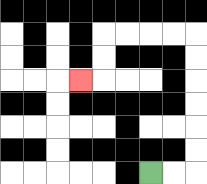{'start': '[6, 7]', 'end': '[3, 3]', 'path_directions': 'R,R,U,U,U,U,U,U,L,L,L,L,D,D,L', 'path_coordinates': '[[6, 7], [7, 7], [8, 7], [8, 6], [8, 5], [8, 4], [8, 3], [8, 2], [8, 1], [7, 1], [6, 1], [5, 1], [4, 1], [4, 2], [4, 3], [3, 3]]'}